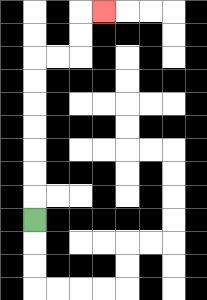{'start': '[1, 9]', 'end': '[4, 0]', 'path_directions': 'U,U,U,U,U,U,U,R,R,U,U,R', 'path_coordinates': '[[1, 9], [1, 8], [1, 7], [1, 6], [1, 5], [1, 4], [1, 3], [1, 2], [2, 2], [3, 2], [3, 1], [3, 0], [4, 0]]'}